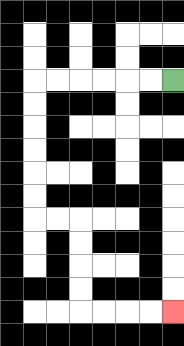{'start': '[7, 3]', 'end': '[7, 13]', 'path_directions': 'L,L,L,L,L,L,D,D,D,D,D,D,R,R,D,D,D,D,R,R,R,R', 'path_coordinates': '[[7, 3], [6, 3], [5, 3], [4, 3], [3, 3], [2, 3], [1, 3], [1, 4], [1, 5], [1, 6], [1, 7], [1, 8], [1, 9], [2, 9], [3, 9], [3, 10], [3, 11], [3, 12], [3, 13], [4, 13], [5, 13], [6, 13], [7, 13]]'}